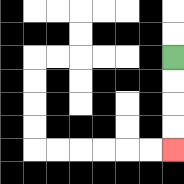{'start': '[7, 2]', 'end': '[7, 6]', 'path_directions': 'D,D,D,D', 'path_coordinates': '[[7, 2], [7, 3], [7, 4], [7, 5], [7, 6]]'}